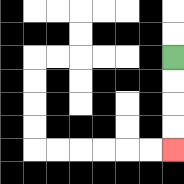{'start': '[7, 2]', 'end': '[7, 6]', 'path_directions': 'D,D,D,D', 'path_coordinates': '[[7, 2], [7, 3], [7, 4], [7, 5], [7, 6]]'}